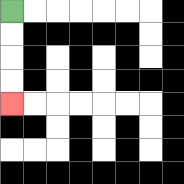{'start': '[0, 0]', 'end': '[0, 4]', 'path_directions': 'D,D,D,D', 'path_coordinates': '[[0, 0], [0, 1], [0, 2], [0, 3], [0, 4]]'}